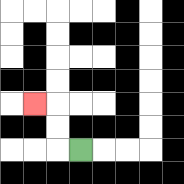{'start': '[3, 6]', 'end': '[1, 4]', 'path_directions': 'L,U,U,L', 'path_coordinates': '[[3, 6], [2, 6], [2, 5], [2, 4], [1, 4]]'}